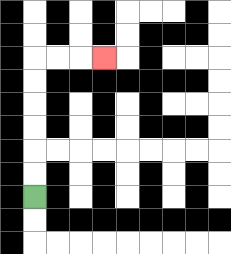{'start': '[1, 8]', 'end': '[4, 2]', 'path_directions': 'U,U,U,U,U,U,R,R,R', 'path_coordinates': '[[1, 8], [1, 7], [1, 6], [1, 5], [1, 4], [1, 3], [1, 2], [2, 2], [3, 2], [4, 2]]'}